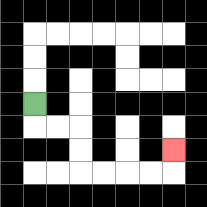{'start': '[1, 4]', 'end': '[7, 6]', 'path_directions': 'D,R,R,D,D,R,R,R,R,U', 'path_coordinates': '[[1, 4], [1, 5], [2, 5], [3, 5], [3, 6], [3, 7], [4, 7], [5, 7], [6, 7], [7, 7], [7, 6]]'}